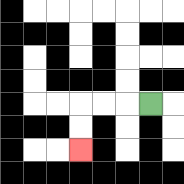{'start': '[6, 4]', 'end': '[3, 6]', 'path_directions': 'L,L,L,D,D', 'path_coordinates': '[[6, 4], [5, 4], [4, 4], [3, 4], [3, 5], [3, 6]]'}